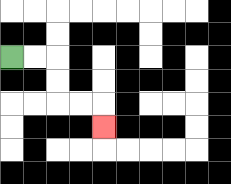{'start': '[0, 2]', 'end': '[4, 5]', 'path_directions': 'R,R,D,D,R,R,D', 'path_coordinates': '[[0, 2], [1, 2], [2, 2], [2, 3], [2, 4], [3, 4], [4, 4], [4, 5]]'}